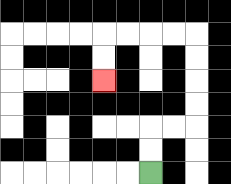{'start': '[6, 7]', 'end': '[4, 3]', 'path_directions': 'U,U,R,R,U,U,U,U,L,L,L,L,D,D', 'path_coordinates': '[[6, 7], [6, 6], [6, 5], [7, 5], [8, 5], [8, 4], [8, 3], [8, 2], [8, 1], [7, 1], [6, 1], [5, 1], [4, 1], [4, 2], [4, 3]]'}